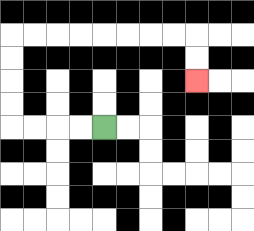{'start': '[4, 5]', 'end': '[8, 3]', 'path_directions': 'L,L,L,L,U,U,U,U,R,R,R,R,R,R,R,R,D,D', 'path_coordinates': '[[4, 5], [3, 5], [2, 5], [1, 5], [0, 5], [0, 4], [0, 3], [0, 2], [0, 1], [1, 1], [2, 1], [3, 1], [4, 1], [5, 1], [6, 1], [7, 1], [8, 1], [8, 2], [8, 3]]'}